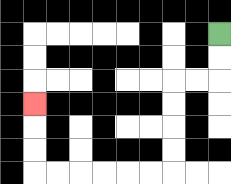{'start': '[9, 1]', 'end': '[1, 4]', 'path_directions': 'D,D,L,L,D,D,D,D,L,L,L,L,L,L,U,U,U', 'path_coordinates': '[[9, 1], [9, 2], [9, 3], [8, 3], [7, 3], [7, 4], [7, 5], [7, 6], [7, 7], [6, 7], [5, 7], [4, 7], [3, 7], [2, 7], [1, 7], [1, 6], [1, 5], [1, 4]]'}